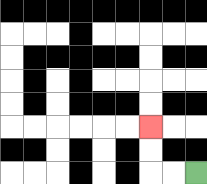{'start': '[8, 7]', 'end': '[6, 5]', 'path_directions': 'L,L,U,U', 'path_coordinates': '[[8, 7], [7, 7], [6, 7], [6, 6], [6, 5]]'}